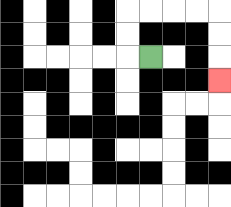{'start': '[6, 2]', 'end': '[9, 3]', 'path_directions': 'L,U,U,R,R,R,R,D,D,D', 'path_coordinates': '[[6, 2], [5, 2], [5, 1], [5, 0], [6, 0], [7, 0], [8, 0], [9, 0], [9, 1], [9, 2], [9, 3]]'}